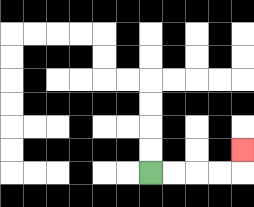{'start': '[6, 7]', 'end': '[10, 6]', 'path_directions': 'R,R,R,R,U', 'path_coordinates': '[[6, 7], [7, 7], [8, 7], [9, 7], [10, 7], [10, 6]]'}